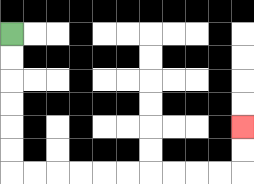{'start': '[0, 1]', 'end': '[10, 5]', 'path_directions': 'D,D,D,D,D,D,R,R,R,R,R,R,R,R,R,R,U,U', 'path_coordinates': '[[0, 1], [0, 2], [0, 3], [0, 4], [0, 5], [0, 6], [0, 7], [1, 7], [2, 7], [3, 7], [4, 7], [5, 7], [6, 7], [7, 7], [8, 7], [9, 7], [10, 7], [10, 6], [10, 5]]'}